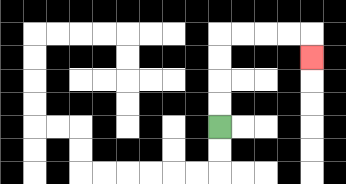{'start': '[9, 5]', 'end': '[13, 2]', 'path_directions': 'U,U,U,U,R,R,R,R,D', 'path_coordinates': '[[9, 5], [9, 4], [9, 3], [9, 2], [9, 1], [10, 1], [11, 1], [12, 1], [13, 1], [13, 2]]'}